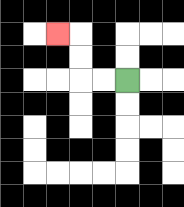{'start': '[5, 3]', 'end': '[2, 1]', 'path_directions': 'L,L,U,U,L', 'path_coordinates': '[[5, 3], [4, 3], [3, 3], [3, 2], [3, 1], [2, 1]]'}